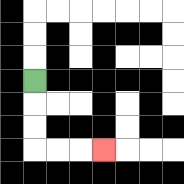{'start': '[1, 3]', 'end': '[4, 6]', 'path_directions': 'D,D,D,R,R,R', 'path_coordinates': '[[1, 3], [1, 4], [1, 5], [1, 6], [2, 6], [3, 6], [4, 6]]'}